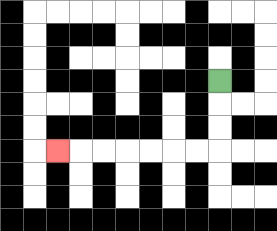{'start': '[9, 3]', 'end': '[2, 6]', 'path_directions': 'D,D,D,L,L,L,L,L,L,L', 'path_coordinates': '[[9, 3], [9, 4], [9, 5], [9, 6], [8, 6], [7, 6], [6, 6], [5, 6], [4, 6], [3, 6], [2, 6]]'}